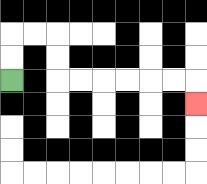{'start': '[0, 3]', 'end': '[8, 4]', 'path_directions': 'U,U,R,R,D,D,R,R,R,R,R,R,D', 'path_coordinates': '[[0, 3], [0, 2], [0, 1], [1, 1], [2, 1], [2, 2], [2, 3], [3, 3], [4, 3], [5, 3], [6, 3], [7, 3], [8, 3], [8, 4]]'}